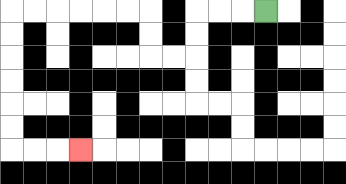{'start': '[11, 0]', 'end': '[3, 6]', 'path_directions': 'L,L,L,D,D,L,L,U,U,L,L,L,L,L,L,D,D,D,D,D,D,R,R,R', 'path_coordinates': '[[11, 0], [10, 0], [9, 0], [8, 0], [8, 1], [8, 2], [7, 2], [6, 2], [6, 1], [6, 0], [5, 0], [4, 0], [3, 0], [2, 0], [1, 0], [0, 0], [0, 1], [0, 2], [0, 3], [0, 4], [0, 5], [0, 6], [1, 6], [2, 6], [3, 6]]'}